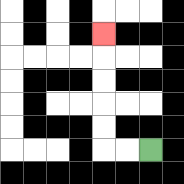{'start': '[6, 6]', 'end': '[4, 1]', 'path_directions': 'L,L,U,U,U,U,U', 'path_coordinates': '[[6, 6], [5, 6], [4, 6], [4, 5], [4, 4], [4, 3], [4, 2], [4, 1]]'}